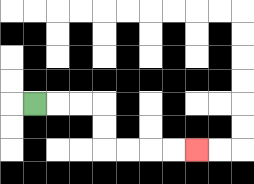{'start': '[1, 4]', 'end': '[8, 6]', 'path_directions': 'R,R,R,D,D,R,R,R,R', 'path_coordinates': '[[1, 4], [2, 4], [3, 4], [4, 4], [4, 5], [4, 6], [5, 6], [6, 6], [7, 6], [8, 6]]'}